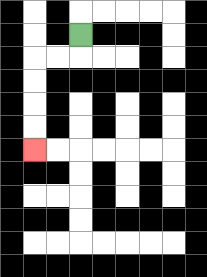{'start': '[3, 1]', 'end': '[1, 6]', 'path_directions': 'D,L,L,D,D,D,D', 'path_coordinates': '[[3, 1], [3, 2], [2, 2], [1, 2], [1, 3], [1, 4], [1, 5], [1, 6]]'}